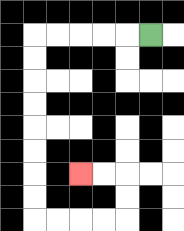{'start': '[6, 1]', 'end': '[3, 7]', 'path_directions': 'L,L,L,L,L,D,D,D,D,D,D,D,D,R,R,R,R,U,U,L,L', 'path_coordinates': '[[6, 1], [5, 1], [4, 1], [3, 1], [2, 1], [1, 1], [1, 2], [1, 3], [1, 4], [1, 5], [1, 6], [1, 7], [1, 8], [1, 9], [2, 9], [3, 9], [4, 9], [5, 9], [5, 8], [5, 7], [4, 7], [3, 7]]'}